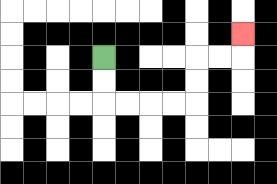{'start': '[4, 2]', 'end': '[10, 1]', 'path_directions': 'D,D,R,R,R,R,U,U,R,R,U', 'path_coordinates': '[[4, 2], [4, 3], [4, 4], [5, 4], [6, 4], [7, 4], [8, 4], [8, 3], [8, 2], [9, 2], [10, 2], [10, 1]]'}